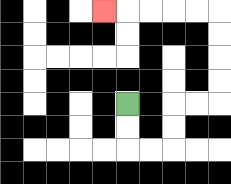{'start': '[5, 4]', 'end': '[4, 0]', 'path_directions': 'D,D,R,R,U,U,R,R,U,U,U,U,L,L,L,L,L', 'path_coordinates': '[[5, 4], [5, 5], [5, 6], [6, 6], [7, 6], [7, 5], [7, 4], [8, 4], [9, 4], [9, 3], [9, 2], [9, 1], [9, 0], [8, 0], [7, 0], [6, 0], [5, 0], [4, 0]]'}